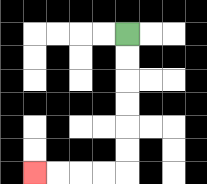{'start': '[5, 1]', 'end': '[1, 7]', 'path_directions': 'D,D,D,D,D,D,L,L,L,L', 'path_coordinates': '[[5, 1], [5, 2], [5, 3], [5, 4], [5, 5], [5, 6], [5, 7], [4, 7], [3, 7], [2, 7], [1, 7]]'}